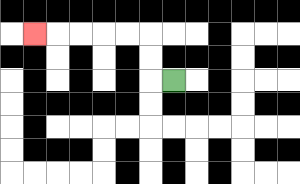{'start': '[7, 3]', 'end': '[1, 1]', 'path_directions': 'L,U,U,L,L,L,L,L', 'path_coordinates': '[[7, 3], [6, 3], [6, 2], [6, 1], [5, 1], [4, 1], [3, 1], [2, 1], [1, 1]]'}